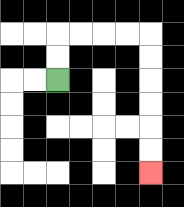{'start': '[2, 3]', 'end': '[6, 7]', 'path_directions': 'U,U,R,R,R,R,D,D,D,D,D,D', 'path_coordinates': '[[2, 3], [2, 2], [2, 1], [3, 1], [4, 1], [5, 1], [6, 1], [6, 2], [6, 3], [6, 4], [6, 5], [6, 6], [6, 7]]'}